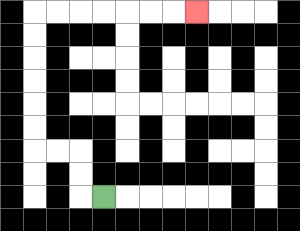{'start': '[4, 8]', 'end': '[8, 0]', 'path_directions': 'L,U,U,L,L,U,U,U,U,U,U,R,R,R,R,R,R,R', 'path_coordinates': '[[4, 8], [3, 8], [3, 7], [3, 6], [2, 6], [1, 6], [1, 5], [1, 4], [1, 3], [1, 2], [1, 1], [1, 0], [2, 0], [3, 0], [4, 0], [5, 0], [6, 0], [7, 0], [8, 0]]'}